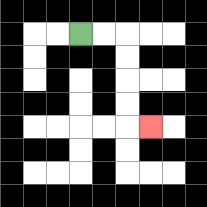{'start': '[3, 1]', 'end': '[6, 5]', 'path_directions': 'R,R,D,D,D,D,R', 'path_coordinates': '[[3, 1], [4, 1], [5, 1], [5, 2], [5, 3], [5, 4], [5, 5], [6, 5]]'}